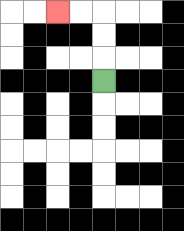{'start': '[4, 3]', 'end': '[2, 0]', 'path_directions': 'U,U,U,L,L', 'path_coordinates': '[[4, 3], [4, 2], [4, 1], [4, 0], [3, 0], [2, 0]]'}